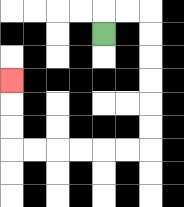{'start': '[4, 1]', 'end': '[0, 3]', 'path_directions': 'U,R,R,D,D,D,D,D,D,L,L,L,L,L,L,U,U,U', 'path_coordinates': '[[4, 1], [4, 0], [5, 0], [6, 0], [6, 1], [6, 2], [6, 3], [6, 4], [6, 5], [6, 6], [5, 6], [4, 6], [3, 6], [2, 6], [1, 6], [0, 6], [0, 5], [0, 4], [0, 3]]'}